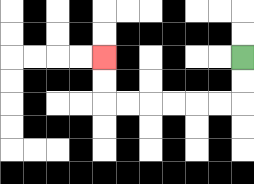{'start': '[10, 2]', 'end': '[4, 2]', 'path_directions': 'D,D,L,L,L,L,L,L,U,U', 'path_coordinates': '[[10, 2], [10, 3], [10, 4], [9, 4], [8, 4], [7, 4], [6, 4], [5, 4], [4, 4], [4, 3], [4, 2]]'}